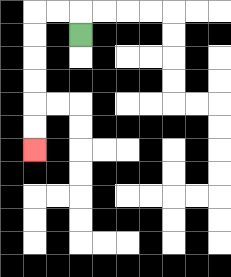{'start': '[3, 1]', 'end': '[1, 6]', 'path_directions': 'U,L,L,D,D,D,D,D,D', 'path_coordinates': '[[3, 1], [3, 0], [2, 0], [1, 0], [1, 1], [1, 2], [1, 3], [1, 4], [1, 5], [1, 6]]'}